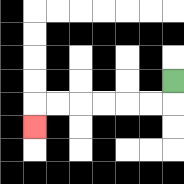{'start': '[7, 3]', 'end': '[1, 5]', 'path_directions': 'D,L,L,L,L,L,L,D', 'path_coordinates': '[[7, 3], [7, 4], [6, 4], [5, 4], [4, 4], [3, 4], [2, 4], [1, 4], [1, 5]]'}